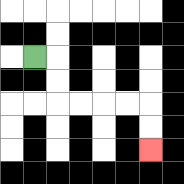{'start': '[1, 2]', 'end': '[6, 6]', 'path_directions': 'R,D,D,R,R,R,R,D,D', 'path_coordinates': '[[1, 2], [2, 2], [2, 3], [2, 4], [3, 4], [4, 4], [5, 4], [6, 4], [6, 5], [6, 6]]'}